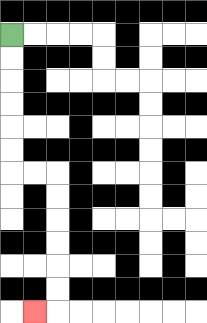{'start': '[0, 1]', 'end': '[1, 13]', 'path_directions': 'D,D,D,D,D,D,R,R,D,D,D,D,D,D,L', 'path_coordinates': '[[0, 1], [0, 2], [0, 3], [0, 4], [0, 5], [0, 6], [0, 7], [1, 7], [2, 7], [2, 8], [2, 9], [2, 10], [2, 11], [2, 12], [2, 13], [1, 13]]'}